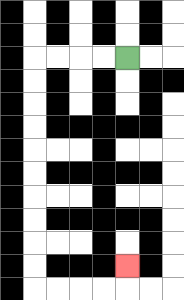{'start': '[5, 2]', 'end': '[5, 11]', 'path_directions': 'L,L,L,L,D,D,D,D,D,D,D,D,D,D,R,R,R,R,U', 'path_coordinates': '[[5, 2], [4, 2], [3, 2], [2, 2], [1, 2], [1, 3], [1, 4], [1, 5], [1, 6], [1, 7], [1, 8], [1, 9], [1, 10], [1, 11], [1, 12], [2, 12], [3, 12], [4, 12], [5, 12], [5, 11]]'}